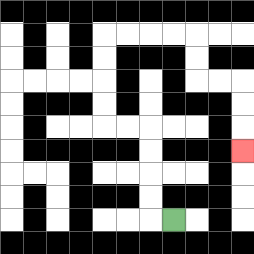{'start': '[7, 9]', 'end': '[10, 6]', 'path_directions': 'L,U,U,U,U,L,L,U,U,U,U,R,R,R,R,D,D,R,R,D,D,D', 'path_coordinates': '[[7, 9], [6, 9], [6, 8], [6, 7], [6, 6], [6, 5], [5, 5], [4, 5], [4, 4], [4, 3], [4, 2], [4, 1], [5, 1], [6, 1], [7, 1], [8, 1], [8, 2], [8, 3], [9, 3], [10, 3], [10, 4], [10, 5], [10, 6]]'}